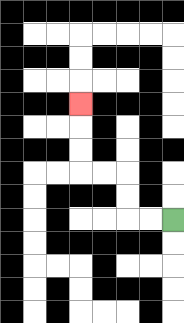{'start': '[7, 9]', 'end': '[3, 4]', 'path_directions': 'L,L,U,U,L,L,U,U,U', 'path_coordinates': '[[7, 9], [6, 9], [5, 9], [5, 8], [5, 7], [4, 7], [3, 7], [3, 6], [3, 5], [3, 4]]'}